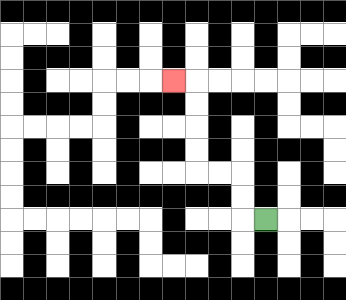{'start': '[11, 9]', 'end': '[7, 3]', 'path_directions': 'L,U,U,L,L,U,U,U,U,L', 'path_coordinates': '[[11, 9], [10, 9], [10, 8], [10, 7], [9, 7], [8, 7], [8, 6], [8, 5], [8, 4], [8, 3], [7, 3]]'}